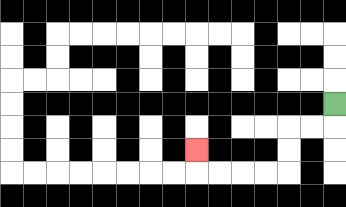{'start': '[14, 4]', 'end': '[8, 6]', 'path_directions': 'D,L,L,D,D,L,L,L,L,U', 'path_coordinates': '[[14, 4], [14, 5], [13, 5], [12, 5], [12, 6], [12, 7], [11, 7], [10, 7], [9, 7], [8, 7], [8, 6]]'}